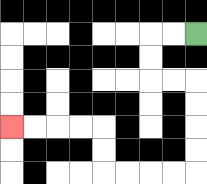{'start': '[8, 1]', 'end': '[0, 5]', 'path_directions': 'L,L,D,D,R,R,D,D,D,D,L,L,L,L,U,U,L,L,L,L', 'path_coordinates': '[[8, 1], [7, 1], [6, 1], [6, 2], [6, 3], [7, 3], [8, 3], [8, 4], [8, 5], [8, 6], [8, 7], [7, 7], [6, 7], [5, 7], [4, 7], [4, 6], [4, 5], [3, 5], [2, 5], [1, 5], [0, 5]]'}